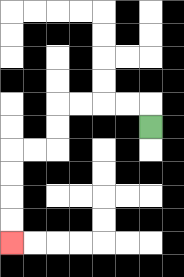{'start': '[6, 5]', 'end': '[0, 10]', 'path_directions': 'U,L,L,L,L,D,D,L,L,D,D,D,D', 'path_coordinates': '[[6, 5], [6, 4], [5, 4], [4, 4], [3, 4], [2, 4], [2, 5], [2, 6], [1, 6], [0, 6], [0, 7], [0, 8], [0, 9], [0, 10]]'}